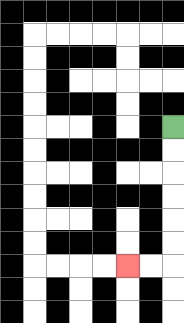{'start': '[7, 5]', 'end': '[5, 11]', 'path_directions': 'D,D,D,D,D,D,L,L', 'path_coordinates': '[[7, 5], [7, 6], [7, 7], [7, 8], [7, 9], [7, 10], [7, 11], [6, 11], [5, 11]]'}